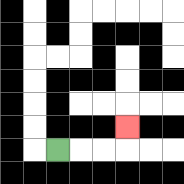{'start': '[2, 6]', 'end': '[5, 5]', 'path_directions': 'R,R,R,U', 'path_coordinates': '[[2, 6], [3, 6], [4, 6], [5, 6], [5, 5]]'}